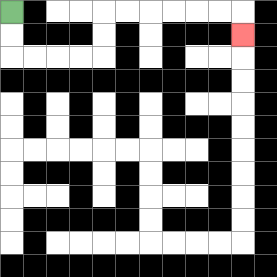{'start': '[0, 0]', 'end': '[10, 1]', 'path_directions': 'D,D,R,R,R,R,U,U,R,R,R,R,R,R,D', 'path_coordinates': '[[0, 0], [0, 1], [0, 2], [1, 2], [2, 2], [3, 2], [4, 2], [4, 1], [4, 0], [5, 0], [6, 0], [7, 0], [8, 0], [9, 0], [10, 0], [10, 1]]'}